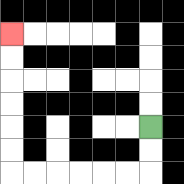{'start': '[6, 5]', 'end': '[0, 1]', 'path_directions': 'D,D,L,L,L,L,L,L,U,U,U,U,U,U', 'path_coordinates': '[[6, 5], [6, 6], [6, 7], [5, 7], [4, 7], [3, 7], [2, 7], [1, 7], [0, 7], [0, 6], [0, 5], [0, 4], [0, 3], [0, 2], [0, 1]]'}